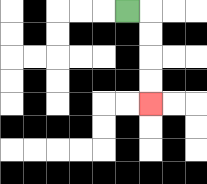{'start': '[5, 0]', 'end': '[6, 4]', 'path_directions': 'R,D,D,D,D', 'path_coordinates': '[[5, 0], [6, 0], [6, 1], [6, 2], [6, 3], [6, 4]]'}